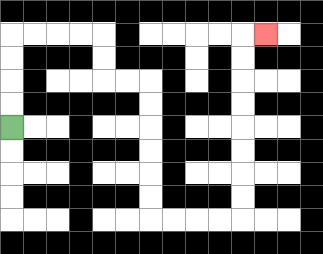{'start': '[0, 5]', 'end': '[11, 1]', 'path_directions': 'U,U,U,U,R,R,R,R,D,D,R,R,D,D,D,D,D,D,R,R,R,R,U,U,U,U,U,U,U,U,R', 'path_coordinates': '[[0, 5], [0, 4], [0, 3], [0, 2], [0, 1], [1, 1], [2, 1], [3, 1], [4, 1], [4, 2], [4, 3], [5, 3], [6, 3], [6, 4], [6, 5], [6, 6], [6, 7], [6, 8], [6, 9], [7, 9], [8, 9], [9, 9], [10, 9], [10, 8], [10, 7], [10, 6], [10, 5], [10, 4], [10, 3], [10, 2], [10, 1], [11, 1]]'}